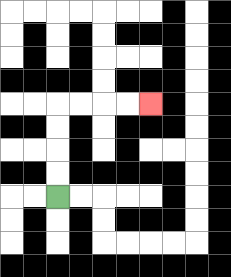{'start': '[2, 8]', 'end': '[6, 4]', 'path_directions': 'U,U,U,U,R,R,R,R', 'path_coordinates': '[[2, 8], [2, 7], [2, 6], [2, 5], [2, 4], [3, 4], [4, 4], [5, 4], [6, 4]]'}